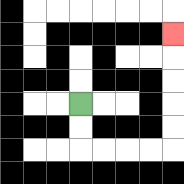{'start': '[3, 4]', 'end': '[7, 1]', 'path_directions': 'D,D,R,R,R,R,U,U,U,U,U', 'path_coordinates': '[[3, 4], [3, 5], [3, 6], [4, 6], [5, 6], [6, 6], [7, 6], [7, 5], [7, 4], [7, 3], [7, 2], [7, 1]]'}